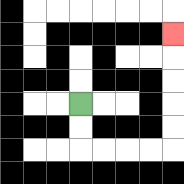{'start': '[3, 4]', 'end': '[7, 1]', 'path_directions': 'D,D,R,R,R,R,U,U,U,U,U', 'path_coordinates': '[[3, 4], [3, 5], [3, 6], [4, 6], [5, 6], [6, 6], [7, 6], [7, 5], [7, 4], [7, 3], [7, 2], [7, 1]]'}